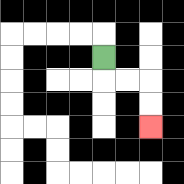{'start': '[4, 2]', 'end': '[6, 5]', 'path_directions': 'D,R,R,D,D', 'path_coordinates': '[[4, 2], [4, 3], [5, 3], [6, 3], [6, 4], [6, 5]]'}